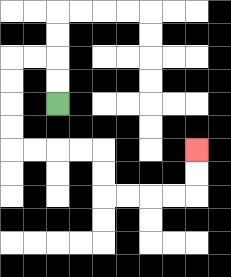{'start': '[2, 4]', 'end': '[8, 6]', 'path_directions': 'U,U,L,L,D,D,D,D,R,R,R,R,D,D,R,R,R,R,U,U', 'path_coordinates': '[[2, 4], [2, 3], [2, 2], [1, 2], [0, 2], [0, 3], [0, 4], [0, 5], [0, 6], [1, 6], [2, 6], [3, 6], [4, 6], [4, 7], [4, 8], [5, 8], [6, 8], [7, 8], [8, 8], [8, 7], [8, 6]]'}